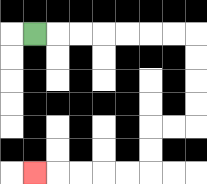{'start': '[1, 1]', 'end': '[1, 7]', 'path_directions': 'R,R,R,R,R,R,R,D,D,D,D,L,L,D,D,L,L,L,L,L', 'path_coordinates': '[[1, 1], [2, 1], [3, 1], [4, 1], [5, 1], [6, 1], [7, 1], [8, 1], [8, 2], [8, 3], [8, 4], [8, 5], [7, 5], [6, 5], [6, 6], [6, 7], [5, 7], [4, 7], [3, 7], [2, 7], [1, 7]]'}